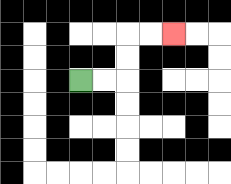{'start': '[3, 3]', 'end': '[7, 1]', 'path_directions': 'R,R,U,U,R,R', 'path_coordinates': '[[3, 3], [4, 3], [5, 3], [5, 2], [5, 1], [6, 1], [7, 1]]'}